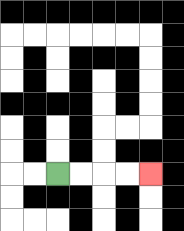{'start': '[2, 7]', 'end': '[6, 7]', 'path_directions': 'R,R,R,R', 'path_coordinates': '[[2, 7], [3, 7], [4, 7], [5, 7], [6, 7]]'}